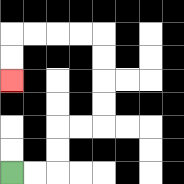{'start': '[0, 7]', 'end': '[0, 3]', 'path_directions': 'R,R,U,U,R,R,U,U,U,U,L,L,L,L,D,D', 'path_coordinates': '[[0, 7], [1, 7], [2, 7], [2, 6], [2, 5], [3, 5], [4, 5], [4, 4], [4, 3], [4, 2], [4, 1], [3, 1], [2, 1], [1, 1], [0, 1], [0, 2], [0, 3]]'}